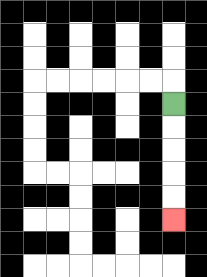{'start': '[7, 4]', 'end': '[7, 9]', 'path_directions': 'D,D,D,D,D', 'path_coordinates': '[[7, 4], [7, 5], [7, 6], [7, 7], [7, 8], [7, 9]]'}